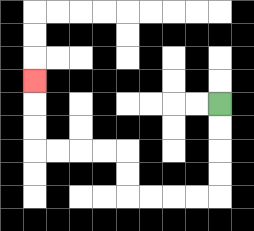{'start': '[9, 4]', 'end': '[1, 3]', 'path_directions': 'D,D,D,D,L,L,L,L,U,U,L,L,L,L,U,U,U', 'path_coordinates': '[[9, 4], [9, 5], [9, 6], [9, 7], [9, 8], [8, 8], [7, 8], [6, 8], [5, 8], [5, 7], [5, 6], [4, 6], [3, 6], [2, 6], [1, 6], [1, 5], [1, 4], [1, 3]]'}